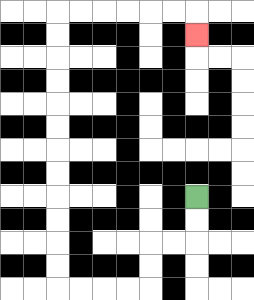{'start': '[8, 8]', 'end': '[8, 1]', 'path_directions': 'D,D,L,L,D,D,L,L,L,L,U,U,U,U,U,U,U,U,U,U,U,U,R,R,R,R,R,R,D', 'path_coordinates': '[[8, 8], [8, 9], [8, 10], [7, 10], [6, 10], [6, 11], [6, 12], [5, 12], [4, 12], [3, 12], [2, 12], [2, 11], [2, 10], [2, 9], [2, 8], [2, 7], [2, 6], [2, 5], [2, 4], [2, 3], [2, 2], [2, 1], [2, 0], [3, 0], [4, 0], [5, 0], [6, 0], [7, 0], [8, 0], [8, 1]]'}